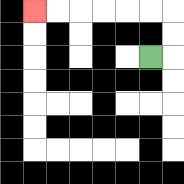{'start': '[6, 2]', 'end': '[1, 0]', 'path_directions': 'R,U,U,L,L,L,L,L,L', 'path_coordinates': '[[6, 2], [7, 2], [7, 1], [7, 0], [6, 0], [5, 0], [4, 0], [3, 0], [2, 0], [1, 0]]'}